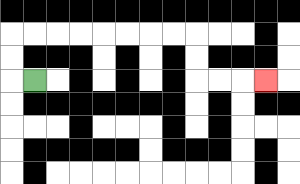{'start': '[1, 3]', 'end': '[11, 3]', 'path_directions': 'L,U,U,R,R,R,R,R,R,R,R,D,D,R,R,R', 'path_coordinates': '[[1, 3], [0, 3], [0, 2], [0, 1], [1, 1], [2, 1], [3, 1], [4, 1], [5, 1], [6, 1], [7, 1], [8, 1], [8, 2], [8, 3], [9, 3], [10, 3], [11, 3]]'}